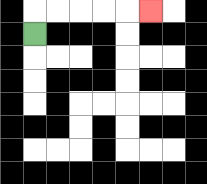{'start': '[1, 1]', 'end': '[6, 0]', 'path_directions': 'U,R,R,R,R,R', 'path_coordinates': '[[1, 1], [1, 0], [2, 0], [3, 0], [4, 0], [5, 0], [6, 0]]'}